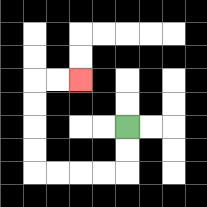{'start': '[5, 5]', 'end': '[3, 3]', 'path_directions': 'D,D,L,L,L,L,U,U,U,U,R,R', 'path_coordinates': '[[5, 5], [5, 6], [5, 7], [4, 7], [3, 7], [2, 7], [1, 7], [1, 6], [1, 5], [1, 4], [1, 3], [2, 3], [3, 3]]'}